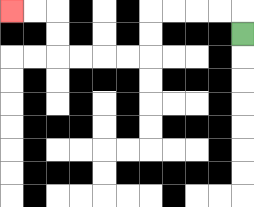{'start': '[10, 1]', 'end': '[0, 0]', 'path_directions': 'U,L,L,L,L,D,D,L,L,L,L,U,U,L,L', 'path_coordinates': '[[10, 1], [10, 0], [9, 0], [8, 0], [7, 0], [6, 0], [6, 1], [6, 2], [5, 2], [4, 2], [3, 2], [2, 2], [2, 1], [2, 0], [1, 0], [0, 0]]'}